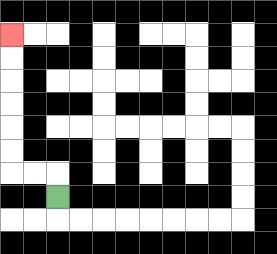{'start': '[2, 8]', 'end': '[0, 1]', 'path_directions': 'U,L,L,U,U,U,U,U,U', 'path_coordinates': '[[2, 8], [2, 7], [1, 7], [0, 7], [0, 6], [0, 5], [0, 4], [0, 3], [0, 2], [0, 1]]'}